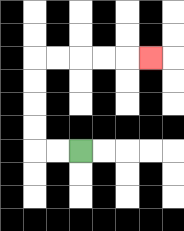{'start': '[3, 6]', 'end': '[6, 2]', 'path_directions': 'L,L,U,U,U,U,R,R,R,R,R', 'path_coordinates': '[[3, 6], [2, 6], [1, 6], [1, 5], [1, 4], [1, 3], [1, 2], [2, 2], [3, 2], [4, 2], [5, 2], [6, 2]]'}